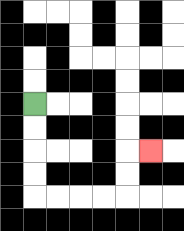{'start': '[1, 4]', 'end': '[6, 6]', 'path_directions': 'D,D,D,D,R,R,R,R,U,U,R', 'path_coordinates': '[[1, 4], [1, 5], [1, 6], [1, 7], [1, 8], [2, 8], [3, 8], [4, 8], [5, 8], [5, 7], [5, 6], [6, 6]]'}